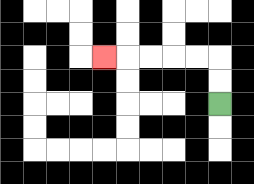{'start': '[9, 4]', 'end': '[4, 2]', 'path_directions': 'U,U,L,L,L,L,L', 'path_coordinates': '[[9, 4], [9, 3], [9, 2], [8, 2], [7, 2], [6, 2], [5, 2], [4, 2]]'}